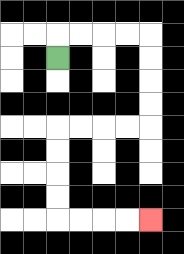{'start': '[2, 2]', 'end': '[6, 9]', 'path_directions': 'U,R,R,R,R,D,D,D,D,L,L,L,L,D,D,D,D,R,R,R,R', 'path_coordinates': '[[2, 2], [2, 1], [3, 1], [4, 1], [5, 1], [6, 1], [6, 2], [6, 3], [6, 4], [6, 5], [5, 5], [4, 5], [3, 5], [2, 5], [2, 6], [2, 7], [2, 8], [2, 9], [3, 9], [4, 9], [5, 9], [6, 9]]'}